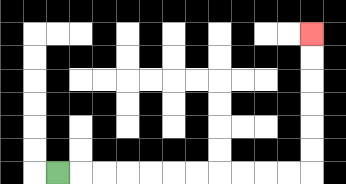{'start': '[2, 7]', 'end': '[13, 1]', 'path_directions': 'R,R,R,R,R,R,R,R,R,R,R,U,U,U,U,U,U', 'path_coordinates': '[[2, 7], [3, 7], [4, 7], [5, 7], [6, 7], [7, 7], [8, 7], [9, 7], [10, 7], [11, 7], [12, 7], [13, 7], [13, 6], [13, 5], [13, 4], [13, 3], [13, 2], [13, 1]]'}